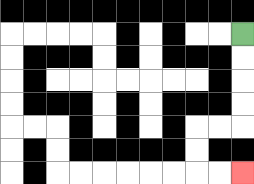{'start': '[10, 1]', 'end': '[10, 7]', 'path_directions': 'D,D,D,D,L,L,D,D,R,R', 'path_coordinates': '[[10, 1], [10, 2], [10, 3], [10, 4], [10, 5], [9, 5], [8, 5], [8, 6], [8, 7], [9, 7], [10, 7]]'}